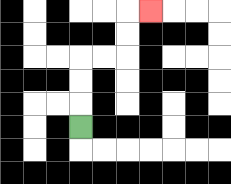{'start': '[3, 5]', 'end': '[6, 0]', 'path_directions': 'U,U,U,R,R,U,U,R', 'path_coordinates': '[[3, 5], [3, 4], [3, 3], [3, 2], [4, 2], [5, 2], [5, 1], [5, 0], [6, 0]]'}